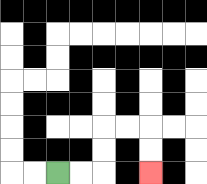{'start': '[2, 7]', 'end': '[6, 7]', 'path_directions': 'R,R,U,U,R,R,D,D', 'path_coordinates': '[[2, 7], [3, 7], [4, 7], [4, 6], [4, 5], [5, 5], [6, 5], [6, 6], [6, 7]]'}